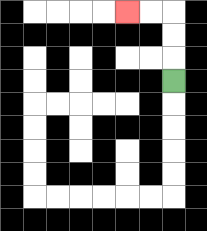{'start': '[7, 3]', 'end': '[5, 0]', 'path_directions': 'U,U,U,L,L', 'path_coordinates': '[[7, 3], [7, 2], [7, 1], [7, 0], [6, 0], [5, 0]]'}